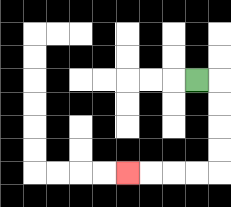{'start': '[8, 3]', 'end': '[5, 7]', 'path_directions': 'R,D,D,D,D,L,L,L,L', 'path_coordinates': '[[8, 3], [9, 3], [9, 4], [9, 5], [9, 6], [9, 7], [8, 7], [7, 7], [6, 7], [5, 7]]'}